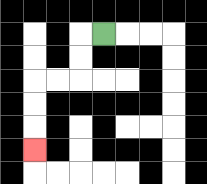{'start': '[4, 1]', 'end': '[1, 6]', 'path_directions': 'L,D,D,L,L,D,D,D', 'path_coordinates': '[[4, 1], [3, 1], [3, 2], [3, 3], [2, 3], [1, 3], [1, 4], [1, 5], [1, 6]]'}